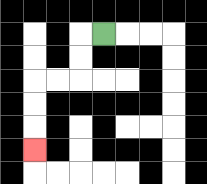{'start': '[4, 1]', 'end': '[1, 6]', 'path_directions': 'L,D,D,L,L,D,D,D', 'path_coordinates': '[[4, 1], [3, 1], [3, 2], [3, 3], [2, 3], [1, 3], [1, 4], [1, 5], [1, 6]]'}